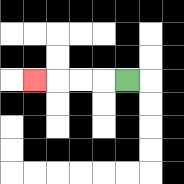{'start': '[5, 3]', 'end': '[1, 3]', 'path_directions': 'L,L,L,L', 'path_coordinates': '[[5, 3], [4, 3], [3, 3], [2, 3], [1, 3]]'}